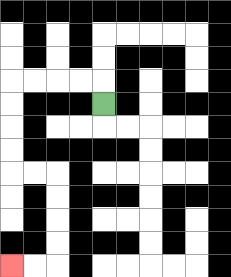{'start': '[4, 4]', 'end': '[0, 11]', 'path_directions': 'U,L,L,L,L,D,D,D,D,R,R,D,D,D,D,L,L', 'path_coordinates': '[[4, 4], [4, 3], [3, 3], [2, 3], [1, 3], [0, 3], [0, 4], [0, 5], [0, 6], [0, 7], [1, 7], [2, 7], [2, 8], [2, 9], [2, 10], [2, 11], [1, 11], [0, 11]]'}